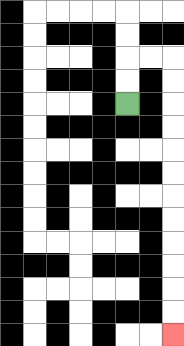{'start': '[5, 4]', 'end': '[7, 14]', 'path_directions': 'U,U,R,R,D,D,D,D,D,D,D,D,D,D,D,D', 'path_coordinates': '[[5, 4], [5, 3], [5, 2], [6, 2], [7, 2], [7, 3], [7, 4], [7, 5], [7, 6], [7, 7], [7, 8], [7, 9], [7, 10], [7, 11], [7, 12], [7, 13], [7, 14]]'}